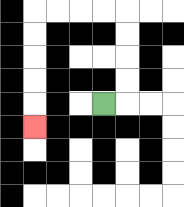{'start': '[4, 4]', 'end': '[1, 5]', 'path_directions': 'R,U,U,U,U,L,L,L,L,D,D,D,D,D', 'path_coordinates': '[[4, 4], [5, 4], [5, 3], [5, 2], [5, 1], [5, 0], [4, 0], [3, 0], [2, 0], [1, 0], [1, 1], [1, 2], [1, 3], [1, 4], [1, 5]]'}